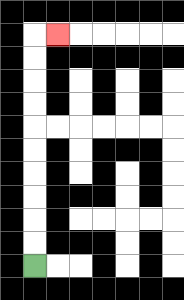{'start': '[1, 11]', 'end': '[2, 1]', 'path_directions': 'U,U,U,U,U,U,U,U,U,U,R', 'path_coordinates': '[[1, 11], [1, 10], [1, 9], [1, 8], [1, 7], [1, 6], [1, 5], [1, 4], [1, 3], [1, 2], [1, 1], [2, 1]]'}